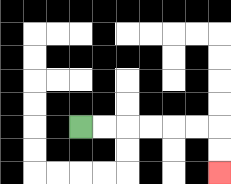{'start': '[3, 5]', 'end': '[9, 7]', 'path_directions': 'R,R,R,R,R,R,D,D', 'path_coordinates': '[[3, 5], [4, 5], [5, 5], [6, 5], [7, 5], [8, 5], [9, 5], [9, 6], [9, 7]]'}